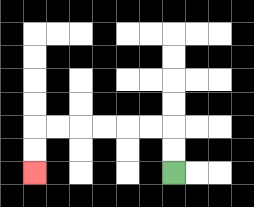{'start': '[7, 7]', 'end': '[1, 7]', 'path_directions': 'U,U,L,L,L,L,L,L,D,D', 'path_coordinates': '[[7, 7], [7, 6], [7, 5], [6, 5], [5, 5], [4, 5], [3, 5], [2, 5], [1, 5], [1, 6], [1, 7]]'}